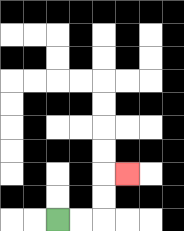{'start': '[2, 9]', 'end': '[5, 7]', 'path_directions': 'R,R,U,U,R', 'path_coordinates': '[[2, 9], [3, 9], [4, 9], [4, 8], [4, 7], [5, 7]]'}